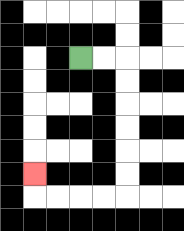{'start': '[3, 2]', 'end': '[1, 7]', 'path_directions': 'R,R,D,D,D,D,D,D,L,L,L,L,U', 'path_coordinates': '[[3, 2], [4, 2], [5, 2], [5, 3], [5, 4], [5, 5], [5, 6], [5, 7], [5, 8], [4, 8], [3, 8], [2, 8], [1, 8], [1, 7]]'}